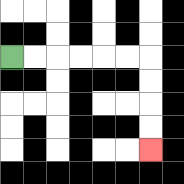{'start': '[0, 2]', 'end': '[6, 6]', 'path_directions': 'R,R,R,R,R,R,D,D,D,D', 'path_coordinates': '[[0, 2], [1, 2], [2, 2], [3, 2], [4, 2], [5, 2], [6, 2], [6, 3], [6, 4], [6, 5], [6, 6]]'}